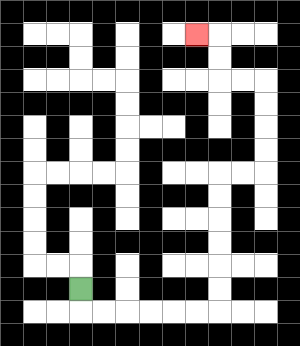{'start': '[3, 12]', 'end': '[8, 1]', 'path_directions': 'D,R,R,R,R,R,R,U,U,U,U,U,U,R,R,U,U,U,U,L,L,U,U,L', 'path_coordinates': '[[3, 12], [3, 13], [4, 13], [5, 13], [6, 13], [7, 13], [8, 13], [9, 13], [9, 12], [9, 11], [9, 10], [9, 9], [9, 8], [9, 7], [10, 7], [11, 7], [11, 6], [11, 5], [11, 4], [11, 3], [10, 3], [9, 3], [9, 2], [9, 1], [8, 1]]'}